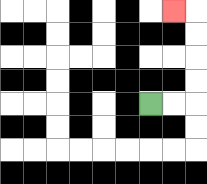{'start': '[6, 4]', 'end': '[7, 0]', 'path_directions': 'R,R,U,U,U,U,L', 'path_coordinates': '[[6, 4], [7, 4], [8, 4], [8, 3], [8, 2], [8, 1], [8, 0], [7, 0]]'}